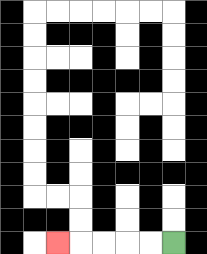{'start': '[7, 10]', 'end': '[2, 10]', 'path_directions': 'L,L,L,L,L', 'path_coordinates': '[[7, 10], [6, 10], [5, 10], [4, 10], [3, 10], [2, 10]]'}